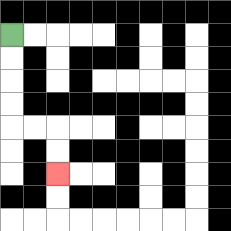{'start': '[0, 1]', 'end': '[2, 7]', 'path_directions': 'D,D,D,D,R,R,D,D', 'path_coordinates': '[[0, 1], [0, 2], [0, 3], [0, 4], [0, 5], [1, 5], [2, 5], [2, 6], [2, 7]]'}